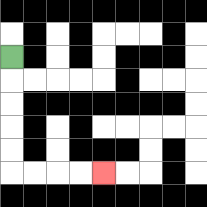{'start': '[0, 2]', 'end': '[4, 7]', 'path_directions': 'D,D,D,D,D,R,R,R,R', 'path_coordinates': '[[0, 2], [0, 3], [0, 4], [0, 5], [0, 6], [0, 7], [1, 7], [2, 7], [3, 7], [4, 7]]'}